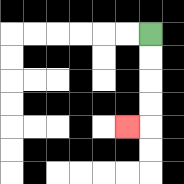{'start': '[6, 1]', 'end': '[5, 5]', 'path_directions': 'D,D,D,D,L', 'path_coordinates': '[[6, 1], [6, 2], [6, 3], [6, 4], [6, 5], [5, 5]]'}